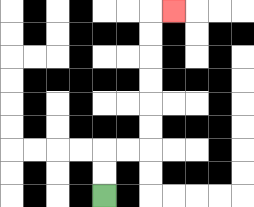{'start': '[4, 8]', 'end': '[7, 0]', 'path_directions': 'U,U,R,R,U,U,U,U,U,U,R', 'path_coordinates': '[[4, 8], [4, 7], [4, 6], [5, 6], [6, 6], [6, 5], [6, 4], [6, 3], [6, 2], [6, 1], [6, 0], [7, 0]]'}